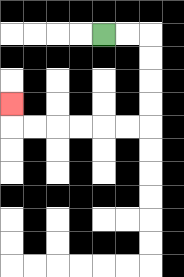{'start': '[4, 1]', 'end': '[0, 4]', 'path_directions': 'R,R,D,D,D,D,L,L,L,L,L,L,U', 'path_coordinates': '[[4, 1], [5, 1], [6, 1], [6, 2], [6, 3], [6, 4], [6, 5], [5, 5], [4, 5], [3, 5], [2, 5], [1, 5], [0, 5], [0, 4]]'}